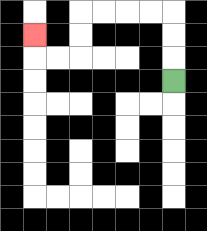{'start': '[7, 3]', 'end': '[1, 1]', 'path_directions': 'U,U,U,L,L,L,L,D,D,L,L,U', 'path_coordinates': '[[7, 3], [7, 2], [7, 1], [7, 0], [6, 0], [5, 0], [4, 0], [3, 0], [3, 1], [3, 2], [2, 2], [1, 2], [1, 1]]'}